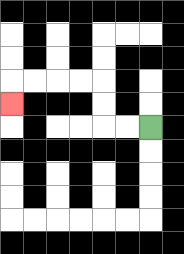{'start': '[6, 5]', 'end': '[0, 4]', 'path_directions': 'L,L,U,U,L,L,L,L,D', 'path_coordinates': '[[6, 5], [5, 5], [4, 5], [4, 4], [4, 3], [3, 3], [2, 3], [1, 3], [0, 3], [0, 4]]'}